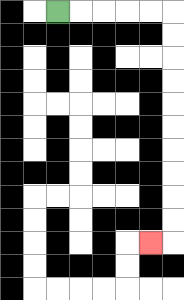{'start': '[2, 0]', 'end': '[6, 10]', 'path_directions': 'R,R,R,R,R,D,D,D,D,D,D,D,D,D,D,L', 'path_coordinates': '[[2, 0], [3, 0], [4, 0], [5, 0], [6, 0], [7, 0], [7, 1], [7, 2], [7, 3], [7, 4], [7, 5], [7, 6], [7, 7], [7, 8], [7, 9], [7, 10], [6, 10]]'}